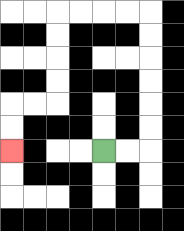{'start': '[4, 6]', 'end': '[0, 6]', 'path_directions': 'R,R,U,U,U,U,U,U,L,L,L,L,D,D,D,D,L,L,D,D', 'path_coordinates': '[[4, 6], [5, 6], [6, 6], [6, 5], [6, 4], [6, 3], [6, 2], [6, 1], [6, 0], [5, 0], [4, 0], [3, 0], [2, 0], [2, 1], [2, 2], [2, 3], [2, 4], [1, 4], [0, 4], [0, 5], [0, 6]]'}